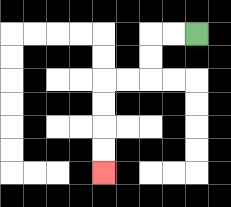{'start': '[8, 1]', 'end': '[4, 7]', 'path_directions': 'L,L,D,D,L,L,D,D,D,D', 'path_coordinates': '[[8, 1], [7, 1], [6, 1], [6, 2], [6, 3], [5, 3], [4, 3], [4, 4], [4, 5], [4, 6], [4, 7]]'}